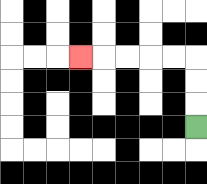{'start': '[8, 5]', 'end': '[3, 2]', 'path_directions': 'U,U,U,L,L,L,L,L', 'path_coordinates': '[[8, 5], [8, 4], [8, 3], [8, 2], [7, 2], [6, 2], [5, 2], [4, 2], [3, 2]]'}